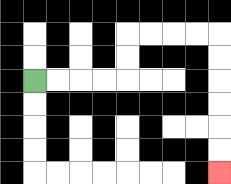{'start': '[1, 3]', 'end': '[9, 7]', 'path_directions': 'R,R,R,R,U,U,R,R,R,R,D,D,D,D,D,D', 'path_coordinates': '[[1, 3], [2, 3], [3, 3], [4, 3], [5, 3], [5, 2], [5, 1], [6, 1], [7, 1], [8, 1], [9, 1], [9, 2], [9, 3], [9, 4], [9, 5], [9, 6], [9, 7]]'}